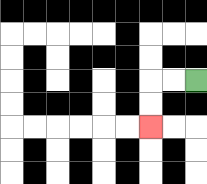{'start': '[8, 3]', 'end': '[6, 5]', 'path_directions': 'L,L,D,D', 'path_coordinates': '[[8, 3], [7, 3], [6, 3], [6, 4], [6, 5]]'}